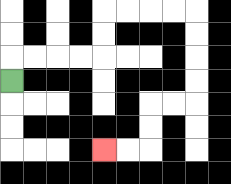{'start': '[0, 3]', 'end': '[4, 6]', 'path_directions': 'U,R,R,R,R,U,U,R,R,R,R,D,D,D,D,L,L,D,D,L,L', 'path_coordinates': '[[0, 3], [0, 2], [1, 2], [2, 2], [3, 2], [4, 2], [4, 1], [4, 0], [5, 0], [6, 0], [7, 0], [8, 0], [8, 1], [8, 2], [8, 3], [8, 4], [7, 4], [6, 4], [6, 5], [6, 6], [5, 6], [4, 6]]'}